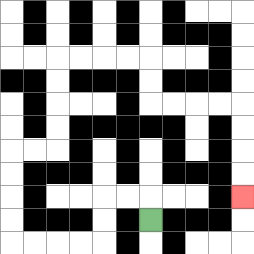{'start': '[6, 9]', 'end': '[10, 8]', 'path_directions': 'U,L,L,D,D,L,L,L,L,U,U,U,U,R,R,U,U,U,U,R,R,R,R,D,D,R,R,R,R,D,D,D,D', 'path_coordinates': '[[6, 9], [6, 8], [5, 8], [4, 8], [4, 9], [4, 10], [3, 10], [2, 10], [1, 10], [0, 10], [0, 9], [0, 8], [0, 7], [0, 6], [1, 6], [2, 6], [2, 5], [2, 4], [2, 3], [2, 2], [3, 2], [4, 2], [5, 2], [6, 2], [6, 3], [6, 4], [7, 4], [8, 4], [9, 4], [10, 4], [10, 5], [10, 6], [10, 7], [10, 8]]'}